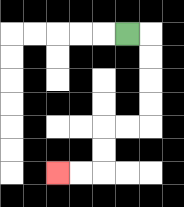{'start': '[5, 1]', 'end': '[2, 7]', 'path_directions': 'R,D,D,D,D,L,L,D,D,L,L', 'path_coordinates': '[[5, 1], [6, 1], [6, 2], [6, 3], [6, 4], [6, 5], [5, 5], [4, 5], [4, 6], [4, 7], [3, 7], [2, 7]]'}